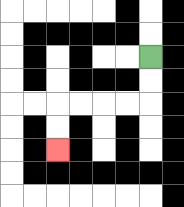{'start': '[6, 2]', 'end': '[2, 6]', 'path_directions': 'D,D,L,L,L,L,D,D', 'path_coordinates': '[[6, 2], [6, 3], [6, 4], [5, 4], [4, 4], [3, 4], [2, 4], [2, 5], [2, 6]]'}